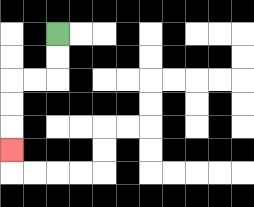{'start': '[2, 1]', 'end': '[0, 6]', 'path_directions': 'D,D,L,L,D,D,D', 'path_coordinates': '[[2, 1], [2, 2], [2, 3], [1, 3], [0, 3], [0, 4], [0, 5], [0, 6]]'}